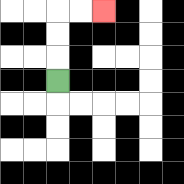{'start': '[2, 3]', 'end': '[4, 0]', 'path_directions': 'U,U,U,R,R', 'path_coordinates': '[[2, 3], [2, 2], [2, 1], [2, 0], [3, 0], [4, 0]]'}